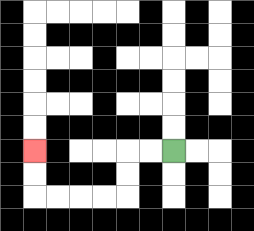{'start': '[7, 6]', 'end': '[1, 6]', 'path_directions': 'L,L,D,D,L,L,L,L,U,U', 'path_coordinates': '[[7, 6], [6, 6], [5, 6], [5, 7], [5, 8], [4, 8], [3, 8], [2, 8], [1, 8], [1, 7], [1, 6]]'}